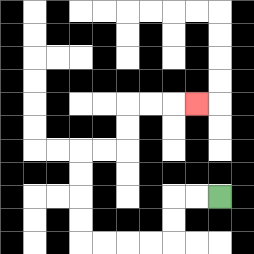{'start': '[9, 8]', 'end': '[8, 4]', 'path_directions': 'L,L,D,D,L,L,L,L,U,U,U,U,R,R,U,U,R,R,R', 'path_coordinates': '[[9, 8], [8, 8], [7, 8], [7, 9], [7, 10], [6, 10], [5, 10], [4, 10], [3, 10], [3, 9], [3, 8], [3, 7], [3, 6], [4, 6], [5, 6], [5, 5], [5, 4], [6, 4], [7, 4], [8, 4]]'}